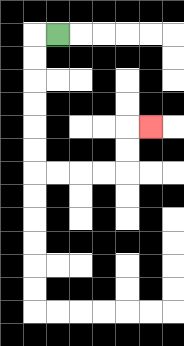{'start': '[2, 1]', 'end': '[6, 5]', 'path_directions': 'L,D,D,D,D,D,D,R,R,R,R,U,U,R', 'path_coordinates': '[[2, 1], [1, 1], [1, 2], [1, 3], [1, 4], [1, 5], [1, 6], [1, 7], [2, 7], [3, 7], [4, 7], [5, 7], [5, 6], [5, 5], [6, 5]]'}